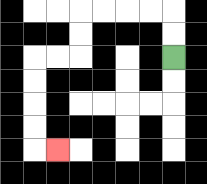{'start': '[7, 2]', 'end': '[2, 6]', 'path_directions': 'U,U,L,L,L,L,D,D,L,L,D,D,D,D,R', 'path_coordinates': '[[7, 2], [7, 1], [7, 0], [6, 0], [5, 0], [4, 0], [3, 0], [3, 1], [3, 2], [2, 2], [1, 2], [1, 3], [1, 4], [1, 5], [1, 6], [2, 6]]'}